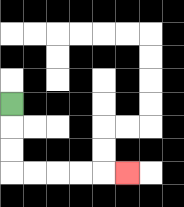{'start': '[0, 4]', 'end': '[5, 7]', 'path_directions': 'D,D,D,R,R,R,R,R', 'path_coordinates': '[[0, 4], [0, 5], [0, 6], [0, 7], [1, 7], [2, 7], [3, 7], [4, 7], [5, 7]]'}